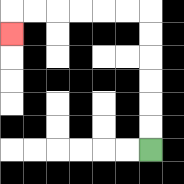{'start': '[6, 6]', 'end': '[0, 1]', 'path_directions': 'U,U,U,U,U,U,L,L,L,L,L,L,D', 'path_coordinates': '[[6, 6], [6, 5], [6, 4], [6, 3], [6, 2], [6, 1], [6, 0], [5, 0], [4, 0], [3, 0], [2, 0], [1, 0], [0, 0], [0, 1]]'}